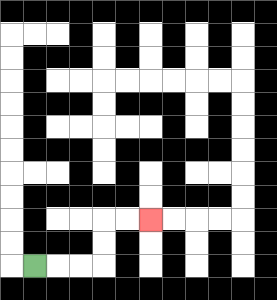{'start': '[1, 11]', 'end': '[6, 9]', 'path_directions': 'R,R,R,U,U,R,R', 'path_coordinates': '[[1, 11], [2, 11], [3, 11], [4, 11], [4, 10], [4, 9], [5, 9], [6, 9]]'}